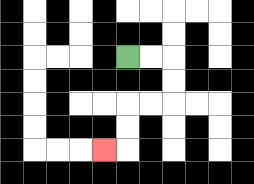{'start': '[5, 2]', 'end': '[4, 6]', 'path_directions': 'R,R,D,D,L,L,D,D,L', 'path_coordinates': '[[5, 2], [6, 2], [7, 2], [7, 3], [7, 4], [6, 4], [5, 4], [5, 5], [5, 6], [4, 6]]'}